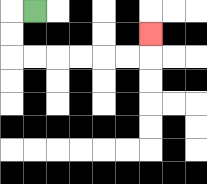{'start': '[1, 0]', 'end': '[6, 1]', 'path_directions': 'L,D,D,R,R,R,R,R,R,U', 'path_coordinates': '[[1, 0], [0, 0], [0, 1], [0, 2], [1, 2], [2, 2], [3, 2], [4, 2], [5, 2], [6, 2], [6, 1]]'}